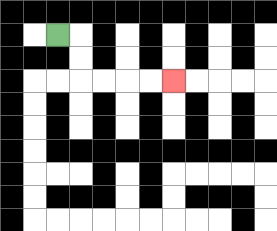{'start': '[2, 1]', 'end': '[7, 3]', 'path_directions': 'R,D,D,R,R,R,R', 'path_coordinates': '[[2, 1], [3, 1], [3, 2], [3, 3], [4, 3], [5, 3], [6, 3], [7, 3]]'}